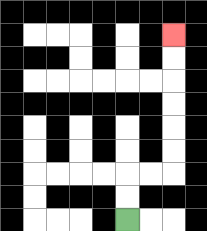{'start': '[5, 9]', 'end': '[7, 1]', 'path_directions': 'U,U,R,R,U,U,U,U,U,U', 'path_coordinates': '[[5, 9], [5, 8], [5, 7], [6, 7], [7, 7], [7, 6], [7, 5], [7, 4], [7, 3], [7, 2], [7, 1]]'}